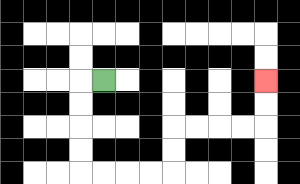{'start': '[4, 3]', 'end': '[11, 3]', 'path_directions': 'L,D,D,D,D,R,R,R,R,U,U,R,R,R,R,U,U', 'path_coordinates': '[[4, 3], [3, 3], [3, 4], [3, 5], [3, 6], [3, 7], [4, 7], [5, 7], [6, 7], [7, 7], [7, 6], [7, 5], [8, 5], [9, 5], [10, 5], [11, 5], [11, 4], [11, 3]]'}